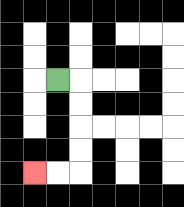{'start': '[2, 3]', 'end': '[1, 7]', 'path_directions': 'R,D,D,D,D,L,L', 'path_coordinates': '[[2, 3], [3, 3], [3, 4], [3, 5], [3, 6], [3, 7], [2, 7], [1, 7]]'}